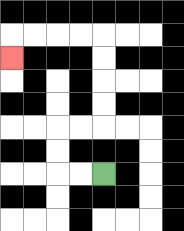{'start': '[4, 7]', 'end': '[0, 2]', 'path_directions': 'L,L,U,U,R,R,U,U,U,U,L,L,L,L,D', 'path_coordinates': '[[4, 7], [3, 7], [2, 7], [2, 6], [2, 5], [3, 5], [4, 5], [4, 4], [4, 3], [4, 2], [4, 1], [3, 1], [2, 1], [1, 1], [0, 1], [0, 2]]'}